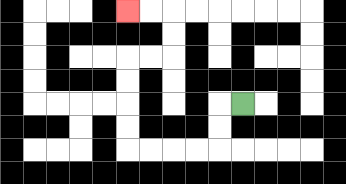{'start': '[10, 4]', 'end': '[5, 0]', 'path_directions': 'L,D,D,L,L,L,L,U,U,U,U,R,R,U,U,L,L', 'path_coordinates': '[[10, 4], [9, 4], [9, 5], [9, 6], [8, 6], [7, 6], [6, 6], [5, 6], [5, 5], [5, 4], [5, 3], [5, 2], [6, 2], [7, 2], [7, 1], [7, 0], [6, 0], [5, 0]]'}